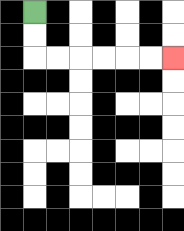{'start': '[1, 0]', 'end': '[7, 2]', 'path_directions': 'D,D,R,R,R,R,R,R', 'path_coordinates': '[[1, 0], [1, 1], [1, 2], [2, 2], [3, 2], [4, 2], [5, 2], [6, 2], [7, 2]]'}